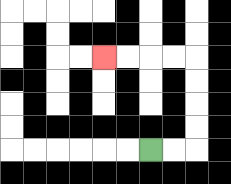{'start': '[6, 6]', 'end': '[4, 2]', 'path_directions': 'R,R,U,U,U,U,L,L,L,L', 'path_coordinates': '[[6, 6], [7, 6], [8, 6], [8, 5], [8, 4], [8, 3], [8, 2], [7, 2], [6, 2], [5, 2], [4, 2]]'}